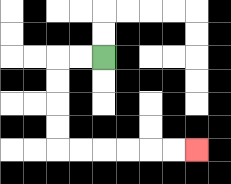{'start': '[4, 2]', 'end': '[8, 6]', 'path_directions': 'L,L,D,D,D,D,R,R,R,R,R,R', 'path_coordinates': '[[4, 2], [3, 2], [2, 2], [2, 3], [2, 4], [2, 5], [2, 6], [3, 6], [4, 6], [5, 6], [6, 6], [7, 6], [8, 6]]'}